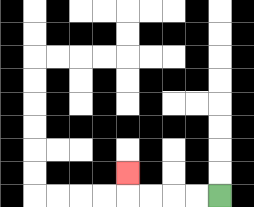{'start': '[9, 8]', 'end': '[5, 7]', 'path_directions': 'L,L,L,L,U', 'path_coordinates': '[[9, 8], [8, 8], [7, 8], [6, 8], [5, 8], [5, 7]]'}